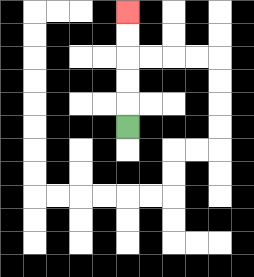{'start': '[5, 5]', 'end': '[5, 0]', 'path_directions': 'U,U,U,U,U', 'path_coordinates': '[[5, 5], [5, 4], [5, 3], [5, 2], [5, 1], [5, 0]]'}